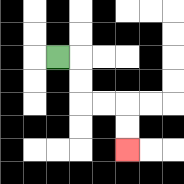{'start': '[2, 2]', 'end': '[5, 6]', 'path_directions': 'R,D,D,R,R,D,D', 'path_coordinates': '[[2, 2], [3, 2], [3, 3], [3, 4], [4, 4], [5, 4], [5, 5], [5, 6]]'}